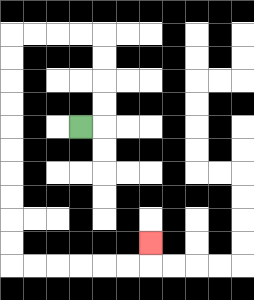{'start': '[3, 5]', 'end': '[6, 10]', 'path_directions': 'R,U,U,U,U,L,L,L,L,D,D,D,D,D,D,D,D,D,D,R,R,R,R,R,R,U', 'path_coordinates': '[[3, 5], [4, 5], [4, 4], [4, 3], [4, 2], [4, 1], [3, 1], [2, 1], [1, 1], [0, 1], [0, 2], [0, 3], [0, 4], [0, 5], [0, 6], [0, 7], [0, 8], [0, 9], [0, 10], [0, 11], [1, 11], [2, 11], [3, 11], [4, 11], [5, 11], [6, 11], [6, 10]]'}